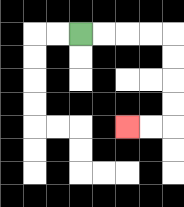{'start': '[3, 1]', 'end': '[5, 5]', 'path_directions': 'R,R,R,R,D,D,D,D,L,L', 'path_coordinates': '[[3, 1], [4, 1], [5, 1], [6, 1], [7, 1], [7, 2], [7, 3], [7, 4], [7, 5], [6, 5], [5, 5]]'}